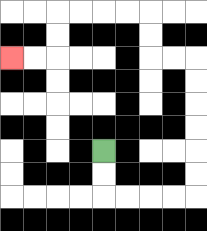{'start': '[4, 6]', 'end': '[0, 2]', 'path_directions': 'D,D,R,R,R,R,U,U,U,U,U,U,L,L,U,U,L,L,L,L,D,D,L,L', 'path_coordinates': '[[4, 6], [4, 7], [4, 8], [5, 8], [6, 8], [7, 8], [8, 8], [8, 7], [8, 6], [8, 5], [8, 4], [8, 3], [8, 2], [7, 2], [6, 2], [6, 1], [6, 0], [5, 0], [4, 0], [3, 0], [2, 0], [2, 1], [2, 2], [1, 2], [0, 2]]'}